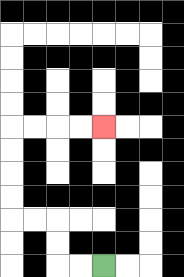{'start': '[4, 11]', 'end': '[4, 5]', 'path_directions': 'L,L,U,U,L,L,U,U,U,U,R,R,R,R', 'path_coordinates': '[[4, 11], [3, 11], [2, 11], [2, 10], [2, 9], [1, 9], [0, 9], [0, 8], [0, 7], [0, 6], [0, 5], [1, 5], [2, 5], [3, 5], [4, 5]]'}